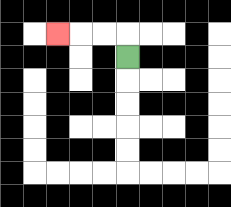{'start': '[5, 2]', 'end': '[2, 1]', 'path_directions': 'U,L,L,L', 'path_coordinates': '[[5, 2], [5, 1], [4, 1], [3, 1], [2, 1]]'}